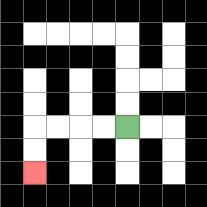{'start': '[5, 5]', 'end': '[1, 7]', 'path_directions': 'L,L,L,L,D,D', 'path_coordinates': '[[5, 5], [4, 5], [3, 5], [2, 5], [1, 5], [1, 6], [1, 7]]'}